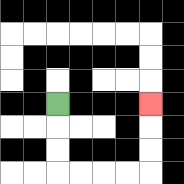{'start': '[2, 4]', 'end': '[6, 4]', 'path_directions': 'D,D,D,R,R,R,R,U,U,U', 'path_coordinates': '[[2, 4], [2, 5], [2, 6], [2, 7], [3, 7], [4, 7], [5, 7], [6, 7], [6, 6], [6, 5], [6, 4]]'}